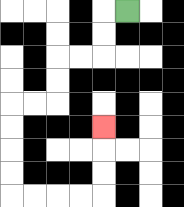{'start': '[5, 0]', 'end': '[4, 5]', 'path_directions': 'L,D,D,L,L,D,D,L,L,D,D,D,D,R,R,R,R,U,U,U', 'path_coordinates': '[[5, 0], [4, 0], [4, 1], [4, 2], [3, 2], [2, 2], [2, 3], [2, 4], [1, 4], [0, 4], [0, 5], [0, 6], [0, 7], [0, 8], [1, 8], [2, 8], [3, 8], [4, 8], [4, 7], [4, 6], [4, 5]]'}